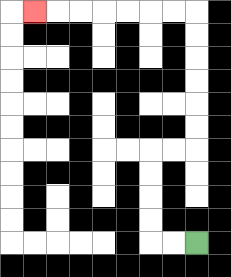{'start': '[8, 10]', 'end': '[1, 0]', 'path_directions': 'L,L,U,U,U,U,R,R,U,U,U,U,U,U,L,L,L,L,L,L,L', 'path_coordinates': '[[8, 10], [7, 10], [6, 10], [6, 9], [6, 8], [6, 7], [6, 6], [7, 6], [8, 6], [8, 5], [8, 4], [8, 3], [8, 2], [8, 1], [8, 0], [7, 0], [6, 0], [5, 0], [4, 0], [3, 0], [2, 0], [1, 0]]'}